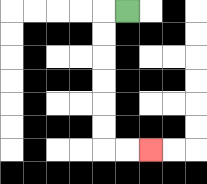{'start': '[5, 0]', 'end': '[6, 6]', 'path_directions': 'L,D,D,D,D,D,D,R,R', 'path_coordinates': '[[5, 0], [4, 0], [4, 1], [4, 2], [4, 3], [4, 4], [4, 5], [4, 6], [5, 6], [6, 6]]'}